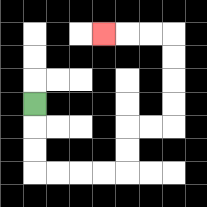{'start': '[1, 4]', 'end': '[4, 1]', 'path_directions': 'D,D,D,R,R,R,R,U,U,R,R,U,U,U,U,L,L,L', 'path_coordinates': '[[1, 4], [1, 5], [1, 6], [1, 7], [2, 7], [3, 7], [4, 7], [5, 7], [5, 6], [5, 5], [6, 5], [7, 5], [7, 4], [7, 3], [7, 2], [7, 1], [6, 1], [5, 1], [4, 1]]'}